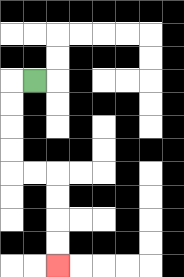{'start': '[1, 3]', 'end': '[2, 11]', 'path_directions': 'L,D,D,D,D,R,R,D,D,D,D', 'path_coordinates': '[[1, 3], [0, 3], [0, 4], [0, 5], [0, 6], [0, 7], [1, 7], [2, 7], [2, 8], [2, 9], [2, 10], [2, 11]]'}